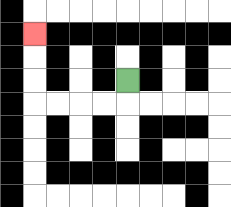{'start': '[5, 3]', 'end': '[1, 1]', 'path_directions': 'D,L,L,L,L,U,U,U', 'path_coordinates': '[[5, 3], [5, 4], [4, 4], [3, 4], [2, 4], [1, 4], [1, 3], [1, 2], [1, 1]]'}